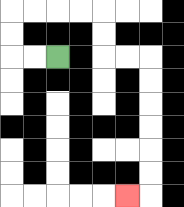{'start': '[2, 2]', 'end': '[5, 8]', 'path_directions': 'L,L,U,U,R,R,R,R,D,D,R,R,D,D,D,D,D,D,L', 'path_coordinates': '[[2, 2], [1, 2], [0, 2], [0, 1], [0, 0], [1, 0], [2, 0], [3, 0], [4, 0], [4, 1], [4, 2], [5, 2], [6, 2], [6, 3], [6, 4], [6, 5], [6, 6], [6, 7], [6, 8], [5, 8]]'}